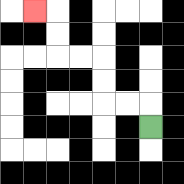{'start': '[6, 5]', 'end': '[1, 0]', 'path_directions': 'U,L,L,U,U,L,L,U,U,L', 'path_coordinates': '[[6, 5], [6, 4], [5, 4], [4, 4], [4, 3], [4, 2], [3, 2], [2, 2], [2, 1], [2, 0], [1, 0]]'}